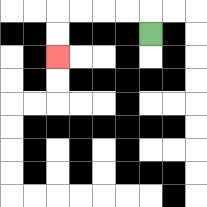{'start': '[6, 1]', 'end': '[2, 2]', 'path_directions': 'U,L,L,L,L,D,D', 'path_coordinates': '[[6, 1], [6, 0], [5, 0], [4, 0], [3, 0], [2, 0], [2, 1], [2, 2]]'}